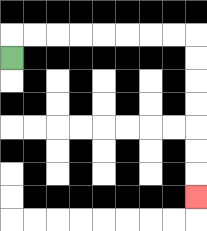{'start': '[0, 2]', 'end': '[8, 8]', 'path_directions': 'U,R,R,R,R,R,R,R,R,D,D,D,D,D,D,D', 'path_coordinates': '[[0, 2], [0, 1], [1, 1], [2, 1], [3, 1], [4, 1], [5, 1], [6, 1], [7, 1], [8, 1], [8, 2], [8, 3], [8, 4], [8, 5], [8, 6], [8, 7], [8, 8]]'}